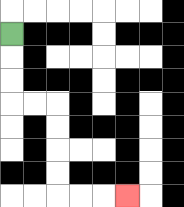{'start': '[0, 1]', 'end': '[5, 8]', 'path_directions': 'D,D,D,R,R,D,D,D,D,R,R,R', 'path_coordinates': '[[0, 1], [0, 2], [0, 3], [0, 4], [1, 4], [2, 4], [2, 5], [2, 6], [2, 7], [2, 8], [3, 8], [4, 8], [5, 8]]'}